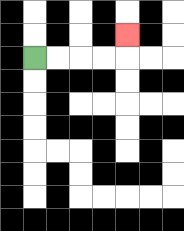{'start': '[1, 2]', 'end': '[5, 1]', 'path_directions': 'R,R,R,R,U', 'path_coordinates': '[[1, 2], [2, 2], [3, 2], [4, 2], [5, 2], [5, 1]]'}